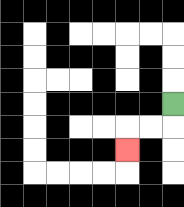{'start': '[7, 4]', 'end': '[5, 6]', 'path_directions': 'D,L,L,D', 'path_coordinates': '[[7, 4], [7, 5], [6, 5], [5, 5], [5, 6]]'}